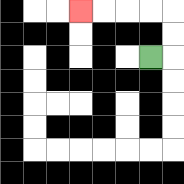{'start': '[6, 2]', 'end': '[3, 0]', 'path_directions': 'R,U,U,L,L,L,L', 'path_coordinates': '[[6, 2], [7, 2], [7, 1], [7, 0], [6, 0], [5, 0], [4, 0], [3, 0]]'}